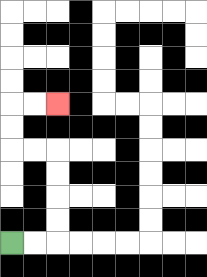{'start': '[0, 10]', 'end': '[2, 4]', 'path_directions': 'R,R,U,U,U,U,L,L,U,U,R,R', 'path_coordinates': '[[0, 10], [1, 10], [2, 10], [2, 9], [2, 8], [2, 7], [2, 6], [1, 6], [0, 6], [0, 5], [0, 4], [1, 4], [2, 4]]'}